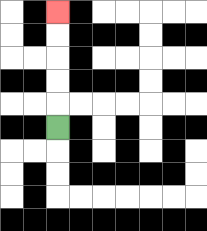{'start': '[2, 5]', 'end': '[2, 0]', 'path_directions': 'U,U,U,U,U', 'path_coordinates': '[[2, 5], [2, 4], [2, 3], [2, 2], [2, 1], [2, 0]]'}